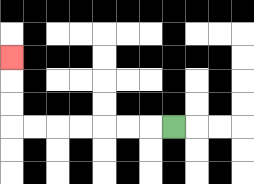{'start': '[7, 5]', 'end': '[0, 2]', 'path_directions': 'L,L,L,L,L,L,L,U,U,U', 'path_coordinates': '[[7, 5], [6, 5], [5, 5], [4, 5], [3, 5], [2, 5], [1, 5], [0, 5], [0, 4], [0, 3], [0, 2]]'}